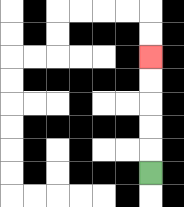{'start': '[6, 7]', 'end': '[6, 2]', 'path_directions': 'U,U,U,U,U', 'path_coordinates': '[[6, 7], [6, 6], [6, 5], [6, 4], [6, 3], [6, 2]]'}